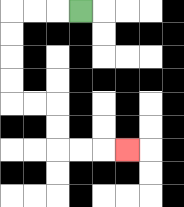{'start': '[3, 0]', 'end': '[5, 6]', 'path_directions': 'L,L,L,D,D,D,D,R,R,D,D,R,R,R', 'path_coordinates': '[[3, 0], [2, 0], [1, 0], [0, 0], [0, 1], [0, 2], [0, 3], [0, 4], [1, 4], [2, 4], [2, 5], [2, 6], [3, 6], [4, 6], [5, 6]]'}